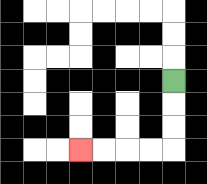{'start': '[7, 3]', 'end': '[3, 6]', 'path_directions': 'D,D,D,L,L,L,L', 'path_coordinates': '[[7, 3], [7, 4], [7, 5], [7, 6], [6, 6], [5, 6], [4, 6], [3, 6]]'}